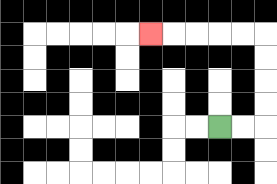{'start': '[9, 5]', 'end': '[6, 1]', 'path_directions': 'R,R,U,U,U,U,L,L,L,L,L', 'path_coordinates': '[[9, 5], [10, 5], [11, 5], [11, 4], [11, 3], [11, 2], [11, 1], [10, 1], [9, 1], [8, 1], [7, 1], [6, 1]]'}